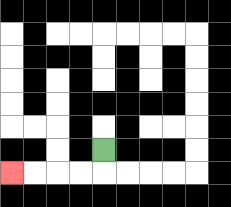{'start': '[4, 6]', 'end': '[0, 7]', 'path_directions': 'D,L,L,L,L', 'path_coordinates': '[[4, 6], [4, 7], [3, 7], [2, 7], [1, 7], [0, 7]]'}